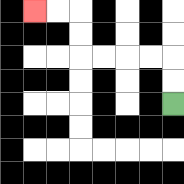{'start': '[7, 4]', 'end': '[1, 0]', 'path_directions': 'U,U,L,L,L,L,U,U,L,L', 'path_coordinates': '[[7, 4], [7, 3], [7, 2], [6, 2], [5, 2], [4, 2], [3, 2], [3, 1], [3, 0], [2, 0], [1, 0]]'}